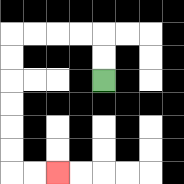{'start': '[4, 3]', 'end': '[2, 7]', 'path_directions': 'U,U,L,L,L,L,D,D,D,D,D,D,R,R', 'path_coordinates': '[[4, 3], [4, 2], [4, 1], [3, 1], [2, 1], [1, 1], [0, 1], [0, 2], [0, 3], [0, 4], [0, 5], [0, 6], [0, 7], [1, 7], [2, 7]]'}